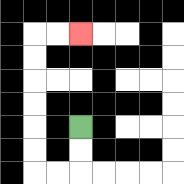{'start': '[3, 5]', 'end': '[3, 1]', 'path_directions': 'D,D,L,L,U,U,U,U,U,U,R,R', 'path_coordinates': '[[3, 5], [3, 6], [3, 7], [2, 7], [1, 7], [1, 6], [1, 5], [1, 4], [1, 3], [1, 2], [1, 1], [2, 1], [3, 1]]'}